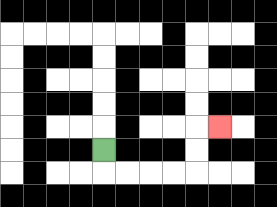{'start': '[4, 6]', 'end': '[9, 5]', 'path_directions': 'D,R,R,R,R,U,U,R', 'path_coordinates': '[[4, 6], [4, 7], [5, 7], [6, 7], [7, 7], [8, 7], [8, 6], [8, 5], [9, 5]]'}